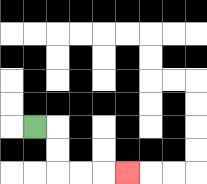{'start': '[1, 5]', 'end': '[5, 7]', 'path_directions': 'R,D,D,R,R,R', 'path_coordinates': '[[1, 5], [2, 5], [2, 6], [2, 7], [3, 7], [4, 7], [5, 7]]'}